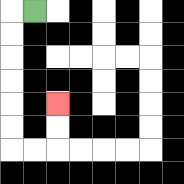{'start': '[1, 0]', 'end': '[2, 4]', 'path_directions': 'L,D,D,D,D,D,D,R,R,U,U', 'path_coordinates': '[[1, 0], [0, 0], [0, 1], [0, 2], [0, 3], [0, 4], [0, 5], [0, 6], [1, 6], [2, 6], [2, 5], [2, 4]]'}